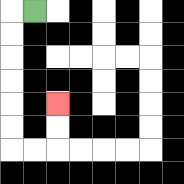{'start': '[1, 0]', 'end': '[2, 4]', 'path_directions': 'L,D,D,D,D,D,D,R,R,U,U', 'path_coordinates': '[[1, 0], [0, 0], [0, 1], [0, 2], [0, 3], [0, 4], [0, 5], [0, 6], [1, 6], [2, 6], [2, 5], [2, 4]]'}